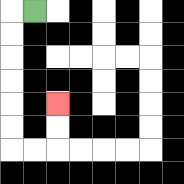{'start': '[1, 0]', 'end': '[2, 4]', 'path_directions': 'L,D,D,D,D,D,D,R,R,U,U', 'path_coordinates': '[[1, 0], [0, 0], [0, 1], [0, 2], [0, 3], [0, 4], [0, 5], [0, 6], [1, 6], [2, 6], [2, 5], [2, 4]]'}